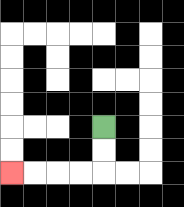{'start': '[4, 5]', 'end': '[0, 7]', 'path_directions': 'D,D,L,L,L,L', 'path_coordinates': '[[4, 5], [4, 6], [4, 7], [3, 7], [2, 7], [1, 7], [0, 7]]'}